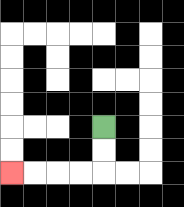{'start': '[4, 5]', 'end': '[0, 7]', 'path_directions': 'D,D,L,L,L,L', 'path_coordinates': '[[4, 5], [4, 6], [4, 7], [3, 7], [2, 7], [1, 7], [0, 7]]'}